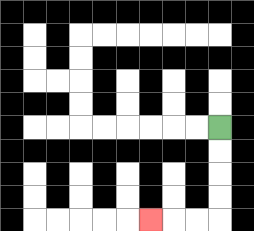{'start': '[9, 5]', 'end': '[6, 9]', 'path_directions': 'D,D,D,D,L,L,L', 'path_coordinates': '[[9, 5], [9, 6], [9, 7], [9, 8], [9, 9], [8, 9], [7, 9], [6, 9]]'}